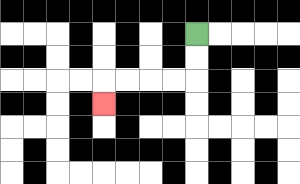{'start': '[8, 1]', 'end': '[4, 4]', 'path_directions': 'D,D,L,L,L,L,D', 'path_coordinates': '[[8, 1], [8, 2], [8, 3], [7, 3], [6, 3], [5, 3], [4, 3], [4, 4]]'}